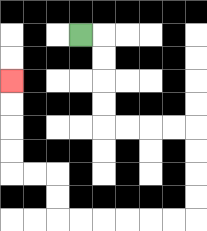{'start': '[3, 1]', 'end': '[0, 3]', 'path_directions': 'R,D,D,D,D,R,R,R,R,D,D,D,D,L,L,L,L,L,L,U,U,L,L,U,U,U,U', 'path_coordinates': '[[3, 1], [4, 1], [4, 2], [4, 3], [4, 4], [4, 5], [5, 5], [6, 5], [7, 5], [8, 5], [8, 6], [8, 7], [8, 8], [8, 9], [7, 9], [6, 9], [5, 9], [4, 9], [3, 9], [2, 9], [2, 8], [2, 7], [1, 7], [0, 7], [0, 6], [0, 5], [0, 4], [0, 3]]'}